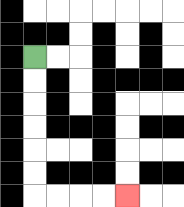{'start': '[1, 2]', 'end': '[5, 8]', 'path_directions': 'D,D,D,D,D,D,R,R,R,R', 'path_coordinates': '[[1, 2], [1, 3], [1, 4], [1, 5], [1, 6], [1, 7], [1, 8], [2, 8], [3, 8], [4, 8], [5, 8]]'}